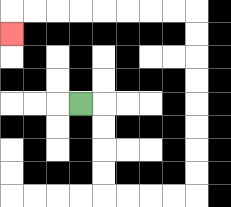{'start': '[3, 4]', 'end': '[0, 1]', 'path_directions': 'R,D,D,D,D,R,R,R,R,U,U,U,U,U,U,U,U,L,L,L,L,L,L,L,L,D', 'path_coordinates': '[[3, 4], [4, 4], [4, 5], [4, 6], [4, 7], [4, 8], [5, 8], [6, 8], [7, 8], [8, 8], [8, 7], [8, 6], [8, 5], [8, 4], [8, 3], [8, 2], [8, 1], [8, 0], [7, 0], [6, 0], [5, 0], [4, 0], [3, 0], [2, 0], [1, 0], [0, 0], [0, 1]]'}